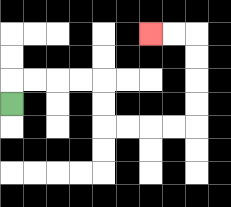{'start': '[0, 4]', 'end': '[6, 1]', 'path_directions': 'U,R,R,R,R,D,D,R,R,R,R,U,U,U,U,L,L', 'path_coordinates': '[[0, 4], [0, 3], [1, 3], [2, 3], [3, 3], [4, 3], [4, 4], [4, 5], [5, 5], [6, 5], [7, 5], [8, 5], [8, 4], [8, 3], [8, 2], [8, 1], [7, 1], [6, 1]]'}